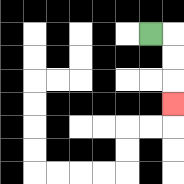{'start': '[6, 1]', 'end': '[7, 4]', 'path_directions': 'R,D,D,D', 'path_coordinates': '[[6, 1], [7, 1], [7, 2], [7, 3], [7, 4]]'}